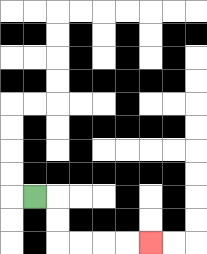{'start': '[1, 8]', 'end': '[6, 10]', 'path_directions': 'R,D,D,R,R,R,R', 'path_coordinates': '[[1, 8], [2, 8], [2, 9], [2, 10], [3, 10], [4, 10], [5, 10], [6, 10]]'}